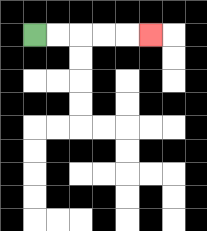{'start': '[1, 1]', 'end': '[6, 1]', 'path_directions': 'R,R,R,R,R', 'path_coordinates': '[[1, 1], [2, 1], [3, 1], [4, 1], [5, 1], [6, 1]]'}